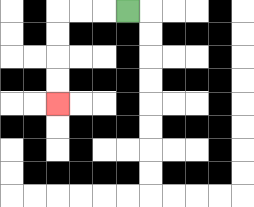{'start': '[5, 0]', 'end': '[2, 4]', 'path_directions': 'L,L,L,D,D,D,D', 'path_coordinates': '[[5, 0], [4, 0], [3, 0], [2, 0], [2, 1], [2, 2], [2, 3], [2, 4]]'}